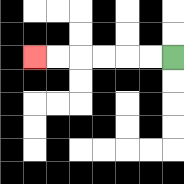{'start': '[7, 2]', 'end': '[1, 2]', 'path_directions': 'L,L,L,L,L,L', 'path_coordinates': '[[7, 2], [6, 2], [5, 2], [4, 2], [3, 2], [2, 2], [1, 2]]'}